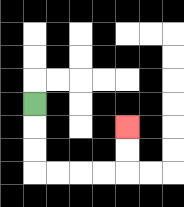{'start': '[1, 4]', 'end': '[5, 5]', 'path_directions': 'D,D,D,R,R,R,R,U,U', 'path_coordinates': '[[1, 4], [1, 5], [1, 6], [1, 7], [2, 7], [3, 7], [4, 7], [5, 7], [5, 6], [5, 5]]'}